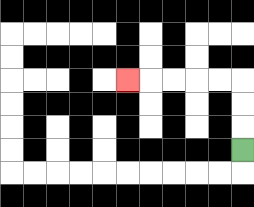{'start': '[10, 6]', 'end': '[5, 3]', 'path_directions': 'U,U,U,L,L,L,L,L', 'path_coordinates': '[[10, 6], [10, 5], [10, 4], [10, 3], [9, 3], [8, 3], [7, 3], [6, 3], [5, 3]]'}